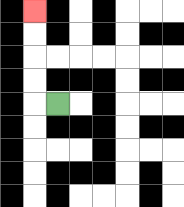{'start': '[2, 4]', 'end': '[1, 0]', 'path_directions': 'L,U,U,U,U', 'path_coordinates': '[[2, 4], [1, 4], [1, 3], [1, 2], [1, 1], [1, 0]]'}